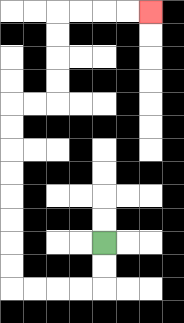{'start': '[4, 10]', 'end': '[6, 0]', 'path_directions': 'D,D,L,L,L,L,U,U,U,U,U,U,U,U,R,R,U,U,U,U,R,R,R,R', 'path_coordinates': '[[4, 10], [4, 11], [4, 12], [3, 12], [2, 12], [1, 12], [0, 12], [0, 11], [0, 10], [0, 9], [0, 8], [0, 7], [0, 6], [0, 5], [0, 4], [1, 4], [2, 4], [2, 3], [2, 2], [2, 1], [2, 0], [3, 0], [4, 0], [5, 0], [6, 0]]'}